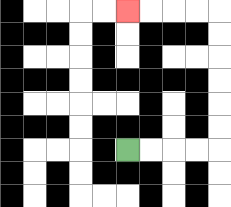{'start': '[5, 6]', 'end': '[5, 0]', 'path_directions': 'R,R,R,R,U,U,U,U,U,U,L,L,L,L', 'path_coordinates': '[[5, 6], [6, 6], [7, 6], [8, 6], [9, 6], [9, 5], [9, 4], [9, 3], [9, 2], [9, 1], [9, 0], [8, 0], [7, 0], [6, 0], [5, 0]]'}